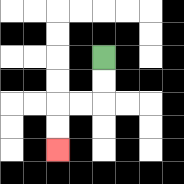{'start': '[4, 2]', 'end': '[2, 6]', 'path_directions': 'D,D,L,L,D,D', 'path_coordinates': '[[4, 2], [4, 3], [4, 4], [3, 4], [2, 4], [2, 5], [2, 6]]'}